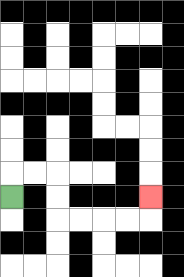{'start': '[0, 8]', 'end': '[6, 8]', 'path_directions': 'U,R,R,D,D,R,R,R,R,U', 'path_coordinates': '[[0, 8], [0, 7], [1, 7], [2, 7], [2, 8], [2, 9], [3, 9], [4, 9], [5, 9], [6, 9], [6, 8]]'}